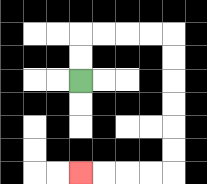{'start': '[3, 3]', 'end': '[3, 7]', 'path_directions': 'U,U,R,R,R,R,D,D,D,D,D,D,L,L,L,L', 'path_coordinates': '[[3, 3], [3, 2], [3, 1], [4, 1], [5, 1], [6, 1], [7, 1], [7, 2], [7, 3], [7, 4], [7, 5], [7, 6], [7, 7], [6, 7], [5, 7], [4, 7], [3, 7]]'}